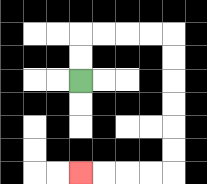{'start': '[3, 3]', 'end': '[3, 7]', 'path_directions': 'U,U,R,R,R,R,D,D,D,D,D,D,L,L,L,L', 'path_coordinates': '[[3, 3], [3, 2], [3, 1], [4, 1], [5, 1], [6, 1], [7, 1], [7, 2], [7, 3], [7, 4], [7, 5], [7, 6], [7, 7], [6, 7], [5, 7], [4, 7], [3, 7]]'}